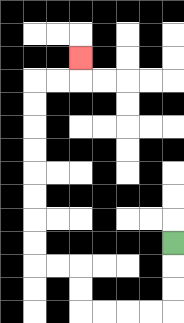{'start': '[7, 10]', 'end': '[3, 2]', 'path_directions': 'D,D,D,L,L,L,L,U,U,L,L,U,U,U,U,U,U,U,U,R,R,U', 'path_coordinates': '[[7, 10], [7, 11], [7, 12], [7, 13], [6, 13], [5, 13], [4, 13], [3, 13], [3, 12], [3, 11], [2, 11], [1, 11], [1, 10], [1, 9], [1, 8], [1, 7], [1, 6], [1, 5], [1, 4], [1, 3], [2, 3], [3, 3], [3, 2]]'}